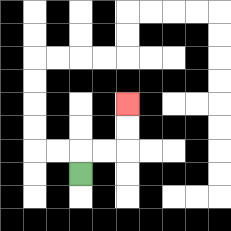{'start': '[3, 7]', 'end': '[5, 4]', 'path_directions': 'U,R,R,U,U', 'path_coordinates': '[[3, 7], [3, 6], [4, 6], [5, 6], [5, 5], [5, 4]]'}